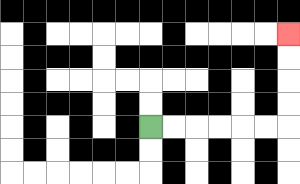{'start': '[6, 5]', 'end': '[12, 1]', 'path_directions': 'R,R,R,R,R,R,U,U,U,U', 'path_coordinates': '[[6, 5], [7, 5], [8, 5], [9, 5], [10, 5], [11, 5], [12, 5], [12, 4], [12, 3], [12, 2], [12, 1]]'}